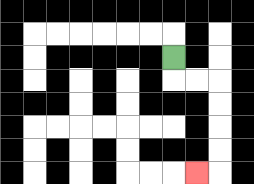{'start': '[7, 2]', 'end': '[8, 7]', 'path_directions': 'D,R,R,D,D,D,D,L', 'path_coordinates': '[[7, 2], [7, 3], [8, 3], [9, 3], [9, 4], [9, 5], [9, 6], [9, 7], [8, 7]]'}